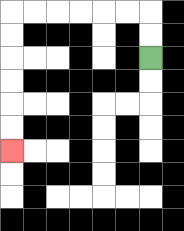{'start': '[6, 2]', 'end': '[0, 6]', 'path_directions': 'U,U,L,L,L,L,L,L,D,D,D,D,D,D', 'path_coordinates': '[[6, 2], [6, 1], [6, 0], [5, 0], [4, 0], [3, 0], [2, 0], [1, 0], [0, 0], [0, 1], [0, 2], [0, 3], [0, 4], [0, 5], [0, 6]]'}